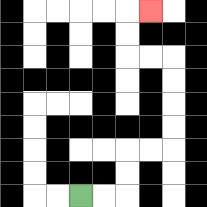{'start': '[3, 8]', 'end': '[6, 0]', 'path_directions': 'R,R,U,U,R,R,U,U,U,U,L,L,U,U,R', 'path_coordinates': '[[3, 8], [4, 8], [5, 8], [5, 7], [5, 6], [6, 6], [7, 6], [7, 5], [7, 4], [7, 3], [7, 2], [6, 2], [5, 2], [5, 1], [5, 0], [6, 0]]'}